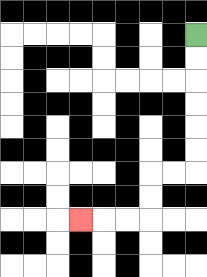{'start': '[8, 1]', 'end': '[3, 9]', 'path_directions': 'D,D,D,D,D,D,L,L,D,D,L,L,L', 'path_coordinates': '[[8, 1], [8, 2], [8, 3], [8, 4], [8, 5], [8, 6], [8, 7], [7, 7], [6, 7], [6, 8], [6, 9], [5, 9], [4, 9], [3, 9]]'}